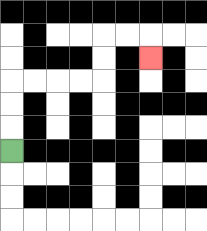{'start': '[0, 6]', 'end': '[6, 2]', 'path_directions': 'U,U,U,R,R,R,R,U,U,R,R,D', 'path_coordinates': '[[0, 6], [0, 5], [0, 4], [0, 3], [1, 3], [2, 3], [3, 3], [4, 3], [4, 2], [4, 1], [5, 1], [6, 1], [6, 2]]'}